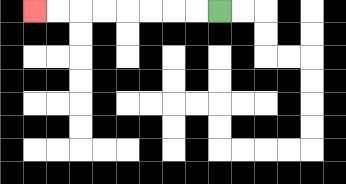{'start': '[9, 0]', 'end': '[1, 0]', 'path_directions': 'L,L,L,L,L,L,L,L', 'path_coordinates': '[[9, 0], [8, 0], [7, 0], [6, 0], [5, 0], [4, 0], [3, 0], [2, 0], [1, 0]]'}